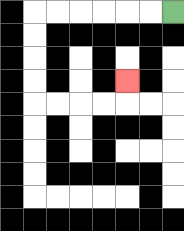{'start': '[7, 0]', 'end': '[5, 3]', 'path_directions': 'L,L,L,L,L,L,D,D,D,D,R,R,R,R,U', 'path_coordinates': '[[7, 0], [6, 0], [5, 0], [4, 0], [3, 0], [2, 0], [1, 0], [1, 1], [1, 2], [1, 3], [1, 4], [2, 4], [3, 4], [4, 4], [5, 4], [5, 3]]'}